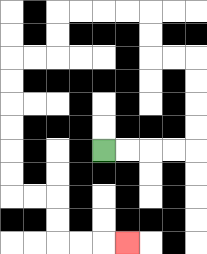{'start': '[4, 6]', 'end': '[5, 10]', 'path_directions': 'R,R,R,R,U,U,U,U,L,L,U,U,L,L,L,L,D,D,L,L,D,D,D,D,D,D,R,R,D,D,R,R,R', 'path_coordinates': '[[4, 6], [5, 6], [6, 6], [7, 6], [8, 6], [8, 5], [8, 4], [8, 3], [8, 2], [7, 2], [6, 2], [6, 1], [6, 0], [5, 0], [4, 0], [3, 0], [2, 0], [2, 1], [2, 2], [1, 2], [0, 2], [0, 3], [0, 4], [0, 5], [0, 6], [0, 7], [0, 8], [1, 8], [2, 8], [2, 9], [2, 10], [3, 10], [4, 10], [5, 10]]'}